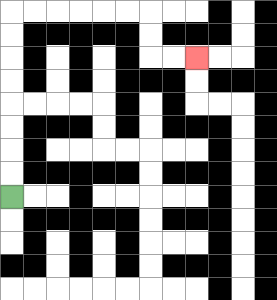{'start': '[0, 8]', 'end': '[8, 2]', 'path_directions': 'U,U,U,U,U,U,U,U,R,R,R,R,R,R,D,D,R,R', 'path_coordinates': '[[0, 8], [0, 7], [0, 6], [0, 5], [0, 4], [0, 3], [0, 2], [0, 1], [0, 0], [1, 0], [2, 0], [3, 0], [4, 0], [5, 0], [6, 0], [6, 1], [6, 2], [7, 2], [8, 2]]'}